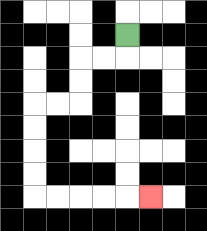{'start': '[5, 1]', 'end': '[6, 8]', 'path_directions': 'D,L,L,D,D,L,L,D,D,D,D,R,R,R,R,R', 'path_coordinates': '[[5, 1], [5, 2], [4, 2], [3, 2], [3, 3], [3, 4], [2, 4], [1, 4], [1, 5], [1, 6], [1, 7], [1, 8], [2, 8], [3, 8], [4, 8], [5, 8], [6, 8]]'}